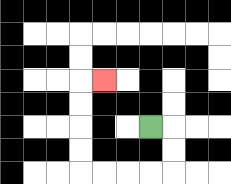{'start': '[6, 5]', 'end': '[4, 3]', 'path_directions': 'R,D,D,L,L,L,L,U,U,U,U,R', 'path_coordinates': '[[6, 5], [7, 5], [7, 6], [7, 7], [6, 7], [5, 7], [4, 7], [3, 7], [3, 6], [3, 5], [3, 4], [3, 3], [4, 3]]'}